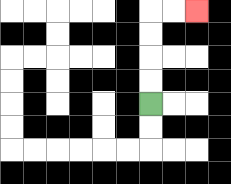{'start': '[6, 4]', 'end': '[8, 0]', 'path_directions': 'U,U,U,U,R,R', 'path_coordinates': '[[6, 4], [6, 3], [6, 2], [6, 1], [6, 0], [7, 0], [8, 0]]'}